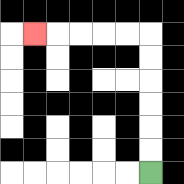{'start': '[6, 7]', 'end': '[1, 1]', 'path_directions': 'U,U,U,U,U,U,L,L,L,L,L', 'path_coordinates': '[[6, 7], [6, 6], [6, 5], [6, 4], [6, 3], [6, 2], [6, 1], [5, 1], [4, 1], [3, 1], [2, 1], [1, 1]]'}